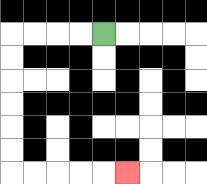{'start': '[4, 1]', 'end': '[5, 7]', 'path_directions': 'L,L,L,L,D,D,D,D,D,D,R,R,R,R,R', 'path_coordinates': '[[4, 1], [3, 1], [2, 1], [1, 1], [0, 1], [0, 2], [0, 3], [0, 4], [0, 5], [0, 6], [0, 7], [1, 7], [2, 7], [3, 7], [4, 7], [5, 7]]'}